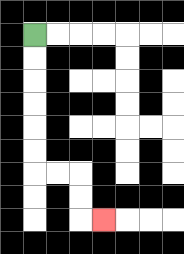{'start': '[1, 1]', 'end': '[4, 9]', 'path_directions': 'D,D,D,D,D,D,R,R,D,D,R', 'path_coordinates': '[[1, 1], [1, 2], [1, 3], [1, 4], [1, 5], [1, 6], [1, 7], [2, 7], [3, 7], [3, 8], [3, 9], [4, 9]]'}